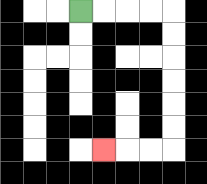{'start': '[3, 0]', 'end': '[4, 6]', 'path_directions': 'R,R,R,R,D,D,D,D,D,D,L,L,L', 'path_coordinates': '[[3, 0], [4, 0], [5, 0], [6, 0], [7, 0], [7, 1], [7, 2], [7, 3], [7, 4], [7, 5], [7, 6], [6, 6], [5, 6], [4, 6]]'}